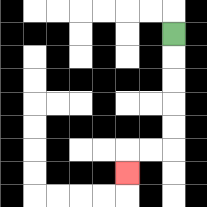{'start': '[7, 1]', 'end': '[5, 7]', 'path_directions': 'D,D,D,D,D,L,L,D', 'path_coordinates': '[[7, 1], [7, 2], [7, 3], [7, 4], [7, 5], [7, 6], [6, 6], [5, 6], [5, 7]]'}